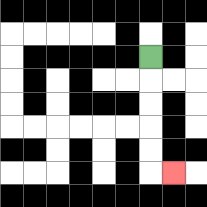{'start': '[6, 2]', 'end': '[7, 7]', 'path_directions': 'D,D,D,D,D,R', 'path_coordinates': '[[6, 2], [6, 3], [6, 4], [6, 5], [6, 6], [6, 7], [7, 7]]'}